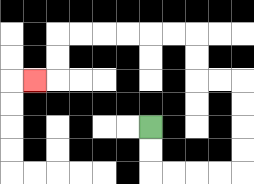{'start': '[6, 5]', 'end': '[1, 3]', 'path_directions': 'D,D,R,R,R,R,U,U,U,U,L,L,U,U,L,L,L,L,L,L,D,D,L', 'path_coordinates': '[[6, 5], [6, 6], [6, 7], [7, 7], [8, 7], [9, 7], [10, 7], [10, 6], [10, 5], [10, 4], [10, 3], [9, 3], [8, 3], [8, 2], [8, 1], [7, 1], [6, 1], [5, 1], [4, 1], [3, 1], [2, 1], [2, 2], [2, 3], [1, 3]]'}